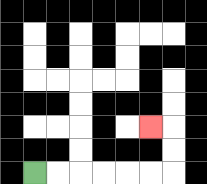{'start': '[1, 7]', 'end': '[6, 5]', 'path_directions': 'R,R,R,R,R,R,U,U,L', 'path_coordinates': '[[1, 7], [2, 7], [3, 7], [4, 7], [5, 7], [6, 7], [7, 7], [7, 6], [7, 5], [6, 5]]'}